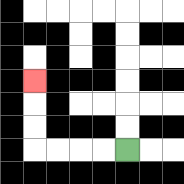{'start': '[5, 6]', 'end': '[1, 3]', 'path_directions': 'L,L,L,L,U,U,U', 'path_coordinates': '[[5, 6], [4, 6], [3, 6], [2, 6], [1, 6], [1, 5], [1, 4], [1, 3]]'}